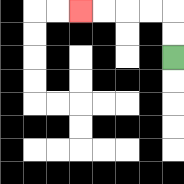{'start': '[7, 2]', 'end': '[3, 0]', 'path_directions': 'U,U,L,L,L,L', 'path_coordinates': '[[7, 2], [7, 1], [7, 0], [6, 0], [5, 0], [4, 0], [3, 0]]'}